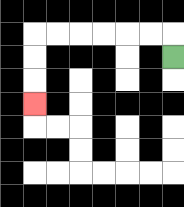{'start': '[7, 2]', 'end': '[1, 4]', 'path_directions': 'U,L,L,L,L,L,L,D,D,D', 'path_coordinates': '[[7, 2], [7, 1], [6, 1], [5, 1], [4, 1], [3, 1], [2, 1], [1, 1], [1, 2], [1, 3], [1, 4]]'}